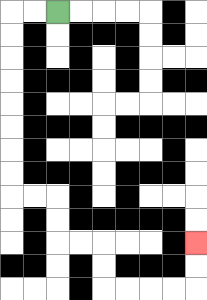{'start': '[2, 0]', 'end': '[8, 10]', 'path_directions': 'L,L,D,D,D,D,D,D,D,D,R,R,D,D,R,R,D,D,R,R,R,R,U,U', 'path_coordinates': '[[2, 0], [1, 0], [0, 0], [0, 1], [0, 2], [0, 3], [0, 4], [0, 5], [0, 6], [0, 7], [0, 8], [1, 8], [2, 8], [2, 9], [2, 10], [3, 10], [4, 10], [4, 11], [4, 12], [5, 12], [6, 12], [7, 12], [8, 12], [8, 11], [8, 10]]'}